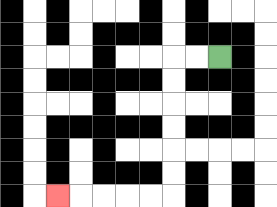{'start': '[9, 2]', 'end': '[2, 8]', 'path_directions': 'L,L,D,D,D,D,D,D,L,L,L,L,L', 'path_coordinates': '[[9, 2], [8, 2], [7, 2], [7, 3], [7, 4], [7, 5], [7, 6], [7, 7], [7, 8], [6, 8], [5, 8], [4, 8], [3, 8], [2, 8]]'}